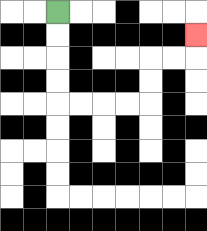{'start': '[2, 0]', 'end': '[8, 1]', 'path_directions': 'D,D,D,D,R,R,R,R,U,U,R,R,U', 'path_coordinates': '[[2, 0], [2, 1], [2, 2], [2, 3], [2, 4], [3, 4], [4, 4], [5, 4], [6, 4], [6, 3], [6, 2], [7, 2], [8, 2], [8, 1]]'}